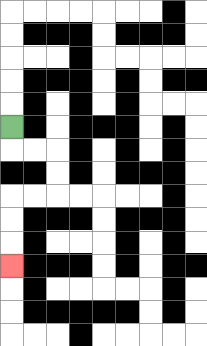{'start': '[0, 5]', 'end': '[0, 11]', 'path_directions': 'D,R,R,D,D,L,L,D,D,D', 'path_coordinates': '[[0, 5], [0, 6], [1, 6], [2, 6], [2, 7], [2, 8], [1, 8], [0, 8], [0, 9], [0, 10], [0, 11]]'}